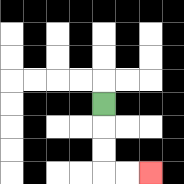{'start': '[4, 4]', 'end': '[6, 7]', 'path_directions': 'D,D,D,R,R', 'path_coordinates': '[[4, 4], [4, 5], [4, 6], [4, 7], [5, 7], [6, 7]]'}